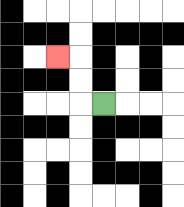{'start': '[4, 4]', 'end': '[2, 2]', 'path_directions': 'L,U,U,L', 'path_coordinates': '[[4, 4], [3, 4], [3, 3], [3, 2], [2, 2]]'}